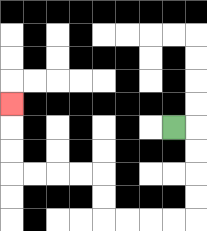{'start': '[7, 5]', 'end': '[0, 4]', 'path_directions': 'R,D,D,D,D,L,L,L,L,U,U,L,L,L,L,U,U,U', 'path_coordinates': '[[7, 5], [8, 5], [8, 6], [8, 7], [8, 8], [8, 9], [7, 9], [6, 9], [5, 9], [4, 9], [4, 8], [4, 7], [3, 7], [2, 7], [1, 7], [0, 7], [0, 6], [0, 5], [0, 4]]'}